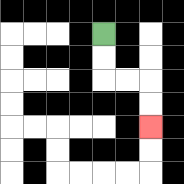{'start': '[4, 1]', 'end': '[6, 5]', 'path_directions': 'D,D,R,R,D,D', 'path_coordinates': '[[4, 1], [4, 2], [4, 3], [5, 3], [6, 3], [6, 4], [6, 5]]'}